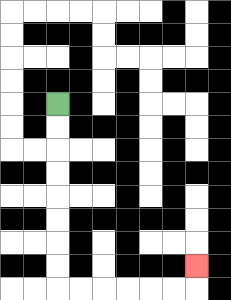{'start': '[2, 4]', 'end': '[8, 11]', 'path_directions': 'D,D,D,D,D,D,D,D,R,R,R,R,R,R,U', 'path_coordinates': '[[2, 4], [2, 5], [2, 6], [2, 7], [2, 8], [2, 9], [2, 10], [2, 11], [2, 12], [3, 12], [4, 12], [5, 12], [6, 12], [7, 12], [8, 12], [8, 11]]'}